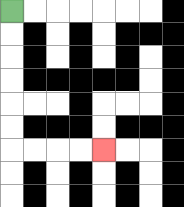{'start': '[0, 0]', 'end': '[4, 6]', 'path_directions': 'D,D,D,D,D,D,R,R,R,R', 'path_coordinates': '[[0, 0], [0, 1], [0, 2], [0, 3], [0, 4], [0, 5], [0, 6], [1, 6], [2, 6], [3, 6], [4, 6]]'}